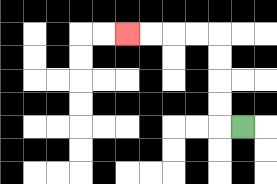{'start': '[10, 5]', 'end': '[5, 1]', 'path_directions': 'L,U,U,U,U,L,L,L,L', 'path_coordinates': '[[10, 5], [9, 5], [9, 4], [9, 3], [9, 2], [9, 1], [8, 1], [7, 1], [6, 1], [5, 1]]'}